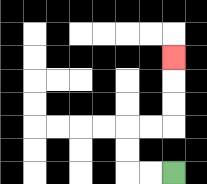{'start': '[7, 7]', 'end': '[7, 2]', 'path_directions': 'L,L,U,U,R,R,U,U,U', 'path_coordinates': '[[7, 7], [6, 7], [5, 7], [5, 6], [5, 5], [6, 5], [7, 5], [7, 4], [7, 3], [7, 2]]'}